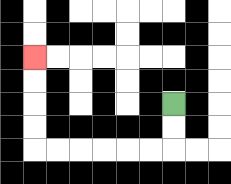{'start': '[7, 4]', 'end': '[1, 2]', 'path_directions': 'D,D,L,L,L,L,L,L,U,U,U,U', 'path_coordinates': '[[7, 4], [7, 5], [7, 6], [6, 6], [5, 6], [4, 6], [3, 6], [2, 6], [1, 6], [1, 5], [1, 4], [1, 3], [1, 2]]'}